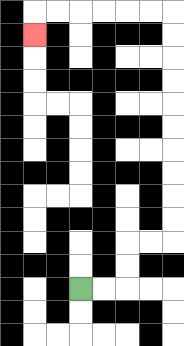{'start': '[3, 12]', 'end': '[1, 1]', 'path_directions': 'R,R,U,U,R,R,U,U,U,U,U,U,U,U,U,U,L,L,L,L,L,L,D', 'path_coordinates': '[[3, 12], [4, 12], [5, 12], [5, 11], [5, 10], [6, 10], [7, 10], [7, 9], [7, 8], [7, 7], [7, 6], [7, 5], [7, 4], [7, 3], [7, 2], [7, 1], [7, 0], [6, 0], [5, 0], [4, 0], [3, 0], [2, 0], [1, 0], [1, 1]]'}